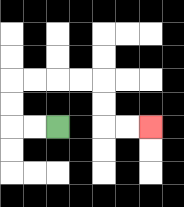{'start': '[2, 5]', 'end': '[6, 5]', 'path_directions': 'L,L,U,U,R,R,R,R,D,D,R,R', 'path_coordinates': '[[2, 5], [1, 5], [0, 5], [0, 4], [0, 3], [1, 3], [2, 3], [3, 3], [4, 3], [4, 4], [4, 5], [5, 5], [6, 5]]'}